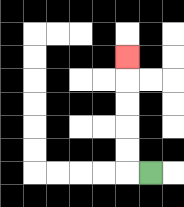{'start': '[6, 7]', 'end': '[5, 2]', 'path_directions': 'L,U,U,U,U,U', 'path_coordinates': '[[6, 7], [5, 7], [5, 6], [5, 5], [5, 4], [5, 3], [5, 2]]'}